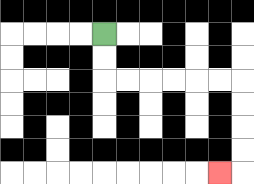{'start': '[4, 1]', 'end': '[9, 7]', 'path_directions': 'D,D,R,R,R,R,R,R,D,D,D,D,L', 'path_coordinates': '[[4, 1], [4, 2], [4, 3], [5, 3], [6, 3], [7, 3], [8, 3], [9, 3], [10, 3], [10, 4], [10, 5], [10, 6], [10, 7], [9, 7]]'}